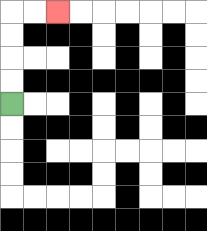{'start': '[0, 4]', 'end': '[2, 0]', 'path_directions': 'U,U,U,U,R,R', 'path_coordinates': '[[0, 4], [0, 3], [0, 2], [0, 1], [0, 0], [1, 0], [2, 0]]'}